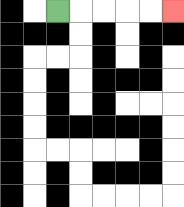{'start': '[2, 0]', 'end': '[7, 0]', 'path_directions': 'R,R,R,R,R', 'path_coordinates': '[[2, 0], [3, 0], [4, 0], [5, 0], [6, 0], [7, 0]]'}